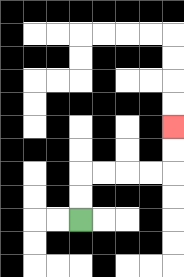{'start': '[3, 9]', 'end': '[7, 5]', 'path_directions': 'U,U,R,R,R,R,U,U', 'path_coordinates': '[[3, 9], [3, 8], [3, 7], [4, 7], [5, 7], [6, 7], [7, 7], [7, 6], [7, 5]]'}